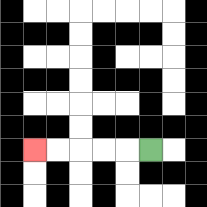{'start': '[6, 6]', 'end': '[1, 6]', 'path_directions': 'L,L,L,L,L', 'path_coordinates': '[[6, 6], [5, 6], [4, 6], [3, 6], [2, 6], [1, 6]]'}